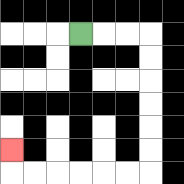{'start': '[3, 1]', 'end': '[0, 6]', 'path_directions': 'R,R,R,D,D,D,D,D,D,L,L,L,L,L,L,U', 'path_coordinates': '[[3, 1], [4, 1], [5, 1], [6, 1], [6, 2], [6, 3], [6, 4], [6, 5], [6, 6], [6, 7], [5, 7], [4, 7], [3, 7], [2, 7], [1, 7], [0, 7], [0, 6]]'}